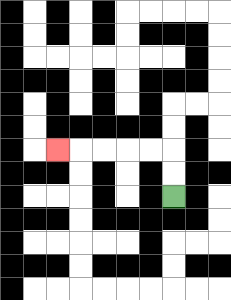{'start': '[7, 8]', 'end': '[2, 6]', 'path_directions': 'U,U,L,L,L,L,L', 'path_coordinates': '[[7, 8], [7, 7], [7, 6], [6, 6], [5, 6], [4, 6], [3, 6], [2, 6]]'}